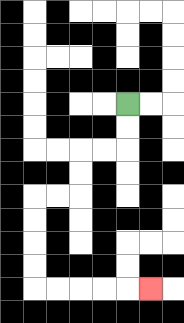{'start': '[5, 4]', 'end': '[6, 12]', 'path_directions': 'D,D,L,L,D,D,L,L,D,D,D,D,R,R,R,R,R', 'path_coordinates': '[[5, 4], [5, 5], [5, 6], [4, 6], [3, 6], [3, 7], [3, 8], [2, 8], [1, 8], [1, 9], [1, 10], [1, 11], [1, 12], [2, 12], [3, 12], [4, 12], [5, 12], [6, 12]]'}